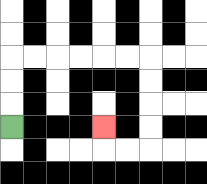{'start': '[0, 5]', 'end': '[4, 5]', 'path_directions': 'U,U,U,R,R,R,R,R,R,D,D,D,D,L,L,U', 'path_coordinates': '[[0, 5], [0, 4], [0, 3], [0, 2], [1, 2], [2, 2], [3, 2], [4, 2], [5, 2], [6, 2], [6, 3], [6, 4], [6, 5], [6, 6], [5, 6], [4, 6], [4, 5]]'}